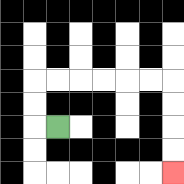{'start': '[2, 5]', 'end': '[7, 7]', 'path_directions': 'L,U,U,R,R,R,R,R,R,D,D,D,D', 'path_coordinates': '[[2, 5], [1, 5], [1, 4], [1, 3], [2, 3], [3, 3], [4, 3], [5, 3], [6, 3], [7, 3], [7, 4], [7, 5], [7, 6], [7, 7]]'}